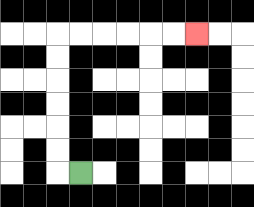{'start': '[3, 7]', 'end': '[8, 1]', 'path_directions': 'L,U,U,U,U,U,U,R,R,R,R,R,R', 'path_coordinates': '[[3, 7], [2, 7], [2, 6], [2, 5], [2, 4], [2, 3], [2, 2], [2, 1], [3, 1], [4, 1], [5, 1], [6, 1], [7, 1], [8, 1]]'}